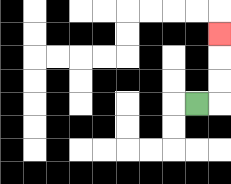{'start': '[8, 4]', 'end': '[9, 1]', 'path_directions': 'R,U,U,U', 'path_coordinates': '[[8, 4], [9, 4], [9, 3], [9, 2], [9, 1]]'}